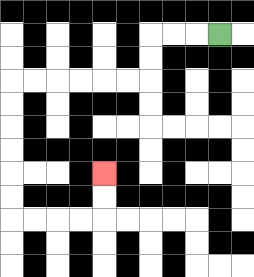{'start': '[9, 1]', 'end': '[4, 7]', 'path_directions': 'L,L,L,D,D,L,L,L,L,L,L,D,D,D,D,D,D,R,R,R,R,U,U', 'path_coordinates': '[[9, 1], [8, 1], [7, 1], [6, 1], [6, 2], [6, 3], [5, 3], [4, 3], [3, 3], [2, 3], [1, 3], [0, 3], [0, 4], [0, 5], [0, 6], [0, 7], [0, 8], [0, 9], [1, 9], [2, 9], [3, 9], [4, 9], [4, 8], [4, 7]]'}